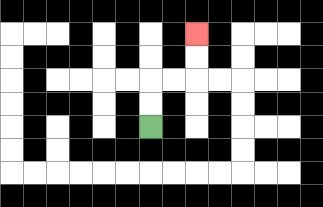{'start': '[6, 5]', 'end': '[8, 1]', 'path_directions': 'U,U,R,R,U,U', 'path_coordinates': '[[6, 5], [6, 4], [6, 3], [7, 3], [8, 3], [8, 2], [8, 1]]'}